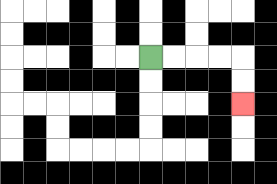{'start': '[6, 2]', 'end': '[10, 4]', 'path_directions': 'R,R,R,R,D,D', 'path_coordinates': '[[6, 2], [7, 2], [8, 2], [9, 2], [10, 2], [10, 3], [10, 4]]'}